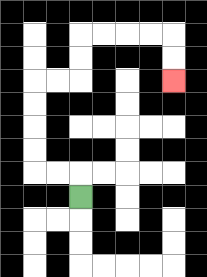{'start': '[3, 8]', 'end': '[7, 3]', 'path_directions': 'U,L,L,U,U,U,U,R,R,U,U,R,R,R,R,D,D', 'path_coordinates': '[[3, 8], [3, 7], [2, 7], [1, 7], [1, 6], [1, 5], [1, 4], [1, 3], [2, 3], [3, 3], [3, 2], [3, 1], [4, 1], [5, 1], [6, 1], [7, 1], [7, 2], [7, 3]]'}